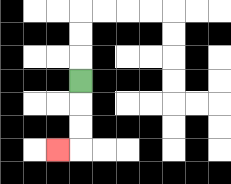{'start': '[3, 3]', 'end': '[2, 6]', 'path_directions': 'D,D,D,L', 'path_coordinates': '[[3, 3], [3, 4], [3, 5], [3, 6], [2, 6]]'}